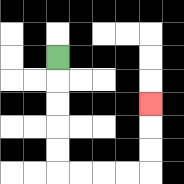{'start': '[2, 2]', 'end': '[6, 4]', 'path_directions': 'D,D,D,D,D,R,R,R,R,U,U,U', 'path_coordinates': '[[2, 2], [2, 3], [2, 4], [2, 5], [2, 6], [2, 7], [3, 7], [4, 7], [5, 7], [6, 7], [6, 6], [6, 5], [6, 4]]'}